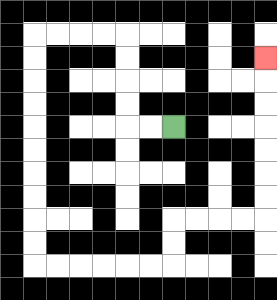{'start': '[7, 5]', 'end': '[11, 2]', 'path_directions': 'L,L,U,U,U,U,L,L,L,L,D,D,D,D,D,D,D,D,D,D,R,R,R,R,R,R,U,U,R,R,R,R,U,U,U,U,U,U,U', 'path_coordinates': '[[7, 5], [6, 5], [5, 5], [5, 4], [5, 3], [5, 2], [5, 1], [4, 1], [3, 1], [2, 1], [1, 1], [1, 2], [1, 3], [1, 4], [1, 5], [1, 6], [1, 7], [1, 8], [1, 9], [1, 10], [1, 11], [2, 11], [3, 11], [4, 11], [5, 11], [6, 11], [7, 11], [7, 10], [7, 9], [8, 9], [9, 9], [10, 9], [11, 9], [11, 8], [11, 7], [11, 6], [11, 5], [11, 4], [11, 3], [11, 2]]'}